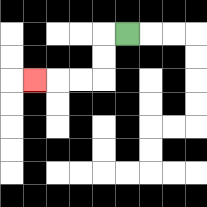{'start': '[5, 1]', 'end': '[1, 3]', 'path_directions': 'L,D,D,L,L,L', 'path_coordinates': '[[5, 1], [4, 1], [4, 2], [4, 3], [3, 3], [2, 3], [1, 3]]'}